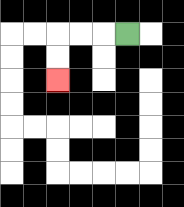{'start': '[5, 1]', 'end': '[2, 3]', 'path_directions': 'L,L,L,D,D', 'path_coordinates': '[[5, 1], [4, 1], [3, 1], [2, 1], [2, 2], [2, 3]]'}